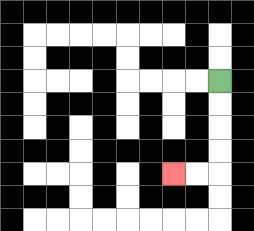{'start': '[9, 3]', 'end': '[7, 7]', 'path_directions': 'D,D,D,D,L,L', 'path_coordinates': '[[9, 3], [9, 4], [9, 5], [9, 6], [9, 7], [8, 7], [7, 7]]'}